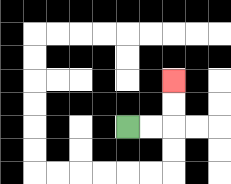{'start': '[5, 5]', 'end': '[7, 3]', 'path_directions': 'R,R,U,U', 'path_coordinates': '[[5, 5], [6, 5], [7, 5], [7, 4], [7, 3]]'}